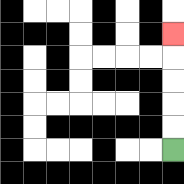{'start': '[7, 6]', 'end': '[7, 1]', 'path_directions': 'U,U,U,U,U', 'path_coordinates': '[[7, 6], [7, 5], [7, 4], [7, 3], [7, 2], [7, 1]]'}